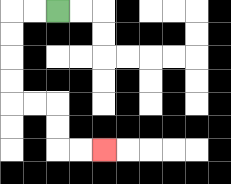{'start': '[2, 0]', 'end': '[4, 6]', 'path_directions': 'L,L,D,D,D,D,R,R,D,D,R,R', 'path_coordinates': '[[2, 0], [1, 0], [0, 0], [0, 1], [0, 2], [0, 3], [0, 4], [1, 4], [2, 4], [2, 5], [2, 6], [3, 6], [4, 6]]'}